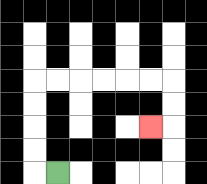{'start': '[2, 7]', 'end': '[6, 5]', 'path_directions': 'L,U,U,U,U,R,R,R,R,R,R,D,D,L', 'path_coordinates': '[[2, 7], [1, 7], [1, 6], [1, 5], [1, 4], [1, 3], [2, 3], [3, 3], [4, 3], [5, 3], [6, 3], [7, 3], [7, 4], [7, 5], [6, 5]]'}